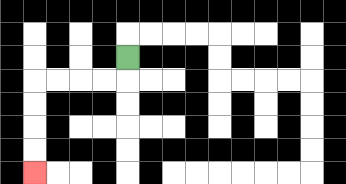{'start': '[5, 2]', 'end': '[1, 7]', 'path_directions': 'D,L,L,L,L,D,D,D,D', 'path_coordinates': '[[5, 2], [5, 3], [4, 3], [3, 3], [2, 3], [1, 3], [1, 4], [1, 5], [1, 6], [1, 7]]'}